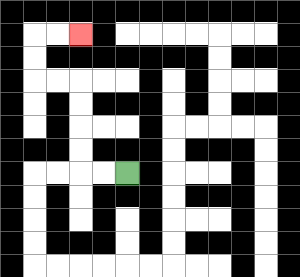{'start': '[5, 7]', 'end': '[3, 1]', 'path_directions': 'L,L,U,U,U,U,L,L,U,U,R,R', 'path_coordinates': '[[5, 7], [4, 7], [3, 7], [3, 6], [3, 5], [3, 4], [3, 3], [2, 3], [1, 3], [1, 2], [1, 1], [2, 1], [3, 1]]'}